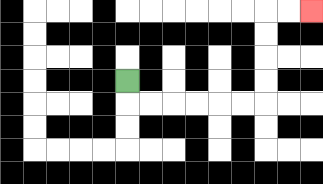{'start': '[5, 3]', 'end': '[13, 0]', 'path_directions': 'D,R,R,R,R,R,R,U,U,U,U,R,R', 'path_coordinates': '[[5, 3], [5, 4], [6, 4], [7, 4], [8, 4], [9, 4], [10, 4], [11, 4], [11, 3], [11, 2], [11, 1], [11, 0], [12, 0], [13, 0]]'}